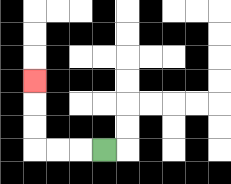{'start': '[4, 6]', 'end': '[1, 3]', 'path_directions': 'L,L,L,U,U,U', 'path_coordinates': '[[4, 6], [3, 6], [2, 6], [1, 6], [1, 5], [1, 4], [1, 3]]'}